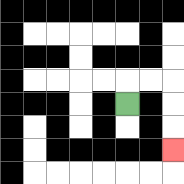{'start': '[5, 4]', 'end': '[7, 6]', 'path_directions': 'U,R,R,D,D,D', 'path_coordinates': '[[5, 4], [5, 3], [6, 3], [7, 3], [7, 4], [7, 5], [7, 6]]'}